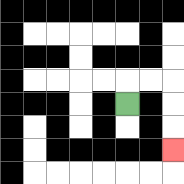{'start': '[5, 4]', 'end': '[7, 6]', 'path_directions': 'U,R,R,D,D,D', 'path_coordinates': '[[5, 4], [5, 3], [6, 3], [7, 3], [7, 4], [7, 5], [7, 6]]'}